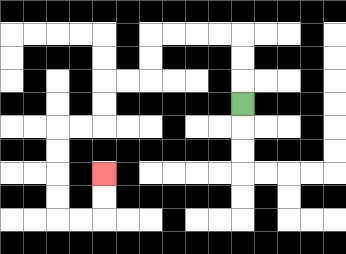{'start': '[10, 4]', 'end': '[4, 7]', 'path_directions': 'U,U,U,L,L,L,L,D,D,L,L,D,D,L,L,D,D,D,D,R,R,U,U', 'path_coordinates': '[[10, 4], [10, 3], [10, 2], [10, 1], [9, 1], [8, 1], [7, 1], [6, 1], [6, 2], [6, 3], [5, 3], [4, 3], [4, 4], [4, 5], [3, 5], [2, 5], [2, 6], [2, 7], [2, 8], [2, 9], [3, 9], [4, 9], [4, 8], [4, 7]]'}